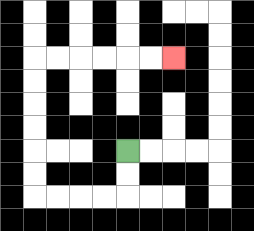{'start': '[5, 6]', 'end': '[7, 2]', 'path_directions': 'D,D,L,L,L,L,U,U,U,U,U,U,R,R,R,R,R,R', 'path_coordinates': '[[5, 6], [5, 7], [5, 8], [4, 8], [3, 8], [2, 8], [1, 8], [1, 7], [1, 6], [1, 5], [1, 4], [1, 3], [1, 2], [2, 2], [3, 2], [4, 2], [5, 2], [6, 2], [7, 2]]'}